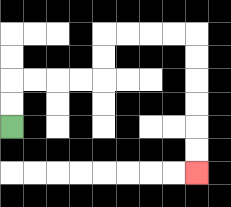{'start': '[0, 5]', 'end': '[8, 7]', 'path_directions': 'U,U,R,R,R,R,U,U,R,R,R,R,D,D,D,D,D,D', 'path_coordinates': '[[0, 5], [0, 4], [0, 3], [1, 3], [2, 3], [3, 3], [4, 3], [4, 2], [4, 1], [5, 1], [6, 1], [7, 1], [8, 1], [8, 2], [8, 3], [8, 4], [8, 5], [8, 6], [8, 7]]'}